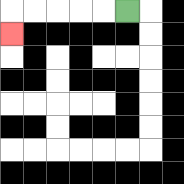{'start': '[5, 0]', 'end': '[0, 1]', 'path_directions': 'L,L,L,L,L,D', 'path_coordinates': '[[5, 0], [4, 0], [3, 0], [2, 0], [1, 0], [0, 0], [0, 1]]'}